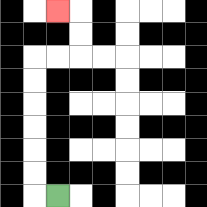{'start': '[2, 8]', 'end': '[2, 0]', 'path_directions': 'L,U,U,U,U,U,U,R,R,U,U,L', 'path_coordinates': '[[2, 8], [1, 8], [1, 7], [1, 6], [1, 5], [1, 4], [1, 3], [1, 2], [2, 2], [3, 2], [3, 1], [3, 0], [2, 0]]'}